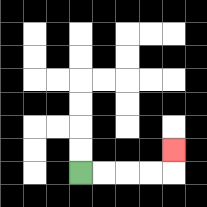{'start': '[3, 7]', 'end': '[7, 6]', 'path_directions': 'R,R,R,R,U', 'path_coordinates': '[[3, 7], [4, 7], [5, 7], [6, 7], [7, 7], [7, 6]]'}